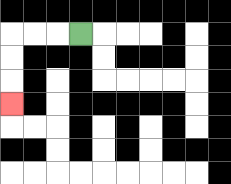{'start': '[3, 1]', 'end': '[0, 4]', 'path_directions': 'L,L,L,D,D,D', 'path_coordinates': '[[3, 1], [2, 1], [1, 1], [0, 1], [0, 2], [0, 3], [0, 4]]'}